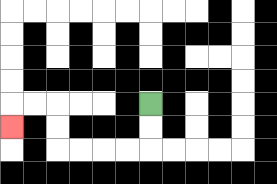{'start': '[6, 4]', 'end': '[0, 5]', 'path_directions': 'D,D,L,L,L,L,U,U,L,L,D', 'path_coordinates': '[[6, 4], [6, 5], [6, 6], [5, 6], [4, 6], [3, 6], [2, 6], [2, 5], [2, 4], [1, 4], [0, 4], [0, 5]]'}